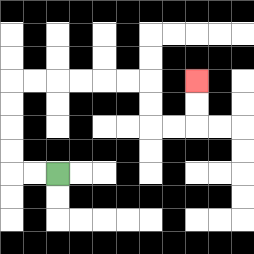{'start': '[2, 7]', 'end': '[8, 3]', 'path_directions': 'L,L,U,U,U,U,R,R,R,R,R,R,D,D,R,R,U,U', 'path_coordinates': '[[2, 7], [1, 7], [0, 7], [0, 6], [0, 5], [0, 4], [0, 3], [1, 3], [2, 3], [3, 3], [4, 3], [5, 3], [6, 3], [6, 4], [6, 5], [7, 5], [8, 5], [8, 4], [8, 3]]'}